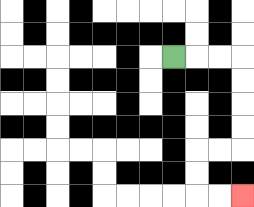{'start': '[7, 2]', 'end': '[10, 8]', 'path_directions': 'R,R,R,D,D,D,D,L,L,D,D,R,R', 'path_coordinates': '[[7, 2], [8, 2], [9, 2], [10, 2], [10, 3], [10, 4], [10, 5], [10, 6], [9, 6], [8, 6], [8, 7], [8, 8], [9, 8], [10, 8]]'}